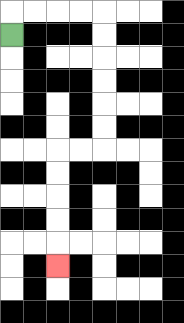{'start': '[0, 1]', 'end': '[2, 11]', 'path_directions': 'U,R,R,R,R,D,D,D,D,D,D,L,L,D,D,D,D,D', 'path_coordinates': '[[0, 1], [0, 0], [1, 0], [2, 0], [3, 0], [4, 0], [4, 1], [4, 2], [4, 3], [4, 4], [4, 5], [4, 6], [3, 6], [2, 6], [2, 7], [2, 8], [2, 9], [2, 10], [2, 11]]'}